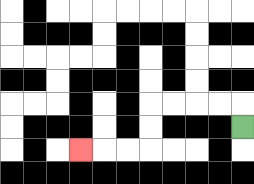{'start': '[10, 5]', 'end': '[3, 6]', 'path_directions': 'U,L,L,L,L,D,D,L,L,L', 'path_coordinates': '[[10, 5], [10, 4], [9, 4], [8, 4], [7, 4], [6, 4], [6, 5], [6, 6], [5, 6], [4, 6], [3, 6]]'}